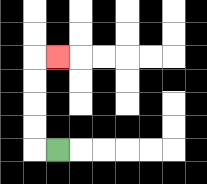{'start': '[2, 6]', 'end': '[2, 2]', 'path_directions': 'L,U,U,U,U,R', 'path_coordinates': '[[2, 6], [1, 6], [1, 5], [1, 4], [1, 3], [1, 2], [2, 2]]'}